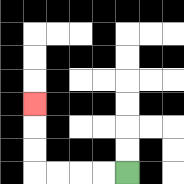{'start': '[5, 7]', 'end': '[1, 4]', 'path_directions': 'L,L,L,L,U,U,U', 'path_coordinates': '[[5, 7], [4, 7], [3, 7], [2, 7], [1, 7], [1, 6], [1, 5], [1, 4]]'}